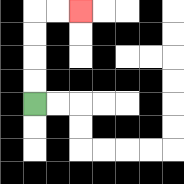{'start': '[1, 4]', 'end': '[3, 0]', 'path_directions': 'U,U,U,U,R,R', 'path_coordinates': '[[1, 4], [1, 3], [1, 2], [1, 1], [1, 0], [2, 0], [3, 0]]'}